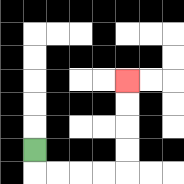{'start': '[1, 6]', 'end': '[5, 3]', 'path_directions': 'D,R,R,R,R,U,U,U,U', 'path_coordinates': '[[1, 6], [1, 7], [2, 7], [3, 7], [4, 7], [5, 7], [5, 6], [5, 5], [5, 4], [5, 3]]'}